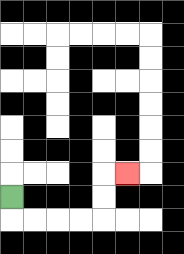{'start': '[0, 8]', 'end': '[5, 7]', 'path_directions': 'D,R,R,R,R,U,U,R', 'path_coordinates': '[[0, 8], [0, 9], [1, 9], [2, 9], [3, 9], [4, 9], [4, 8], [4, 7], [5, 7]]'}